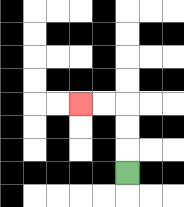{'start': '[5, 7]', 'end': '[3, 4]', 'path_directions': 'U,U,U,L,L', 'path_coordinates': '[[5, 7], [5, 6], [5, 5], [5, 4], [4, 4], [3, 4]]'}